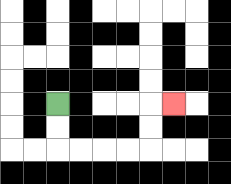{'start': '[2, 4]', 'end': '[7, 4]', 'path_directions': 'D,D,R,R,R,R,U,U,R', 'path_coordinates': '[[2, 4], [2, 5], [2, 6], [3, 6], [4, 6], [5, 6], [6, 6], [6, 5], [6, 4], [7, 4]]'}